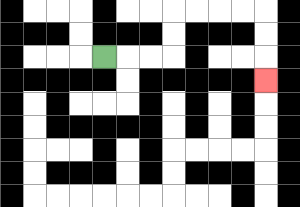{'start': '[4, 2]', 'end': '[11, 3]', 'path_directions': 'R,R,R,U,U,R,R,R,R,D,D,D', 'path_coordinates': '[[4, 2], [5, 2], [6, 2], [7, 2], [7, 1], [7, 0], [8, 0], [9, 0], [10, 0], [11, 0], [11, 1], [11, 2], [11, 3]]'}